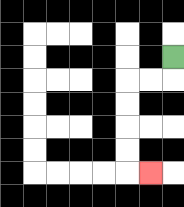{'start': '[7, 2]', 'end': '[6, 7]', 'path_directions': 'D,L,L,D,D,D,D,R', 'path_coordinates': '[[7, 2], [7, 3], [6, 3], [5, 3], [5, 4], [5, 5], [5, 6], [5, 7], [6, 7]]'}